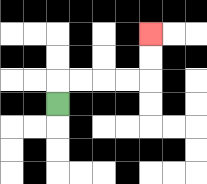{'start': '[2, 4]', 'end': '[6, 1]', 'path_directions': 'U,R,R,R,R,U,U', 'path_coordinates': '[[2, 4], [2, 3], [3, 3], [4, 3], [5, 3], [6, 3], [6, 2], [6, 1]]'}